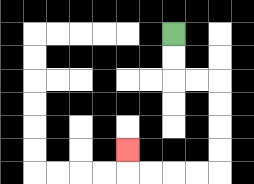{'start': '[7, 1]', 'end': '[5, 6]', 'path_directions': 'D,D,R,R,D,D,D,D,L,L,L,L,U', 'path_coordinates': '[[7, 1], [7, 2], [7, 3], [8, 3], [9, 3], [9, 4], [9, 5], [9, 6], [9, 7], [8, 7], [7, 7], [6, 7], [5, 7], [5, 6]]'}